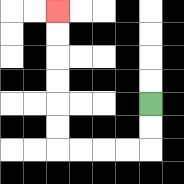{'start': '[6, 4]', 'end': '[2, 0]', 'path_directions': 'D,D,L,L,L,L,U,U,U,U,U,U', 'path_coordinates': '[[6, 4], [6, 5], [6, 6], [5, 6], [4, 6], [3, 6], [2, 6], [2, 5], [2, 4], [2, 3], [2, 2], [2, 1], [2, 0]]'}